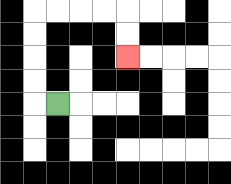{'start': '[2, 4]', 'end': '[5, 2]', 'path_directions': 'L,U,U,U,U,R,R,R,R,D,D', 'path_coordinates': '[[2, 4], [1, 4], [1, 3], [1, 2], [1, 1], [1, 0], [2, 0], [3, 0], [4, 0], [5, 0], [5, 1], [5, 2]]'}